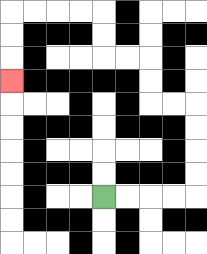{'start': '[4, 8]', 'end': '[0, 3]', 'path_directions': 'R,R,R,R,U,U,U,U,L,L,U,U,L,L,U,U,L,L,L,L,D,D,D', 'path_coordinates': '[[4, 8], [5, 8], [6, 8], [7, 8], [8, 8], [8, 7], [8, 6], [8, 5], [8, 4], [7, 4], [6, 4], [6, 3], [6, 2], [5, 2], [4, 2], [4, 1], [4, 0], [3, 0], [2, 0], [1, 0], [0, 0], [0, 1], [0, 2], [0, 3]]'}